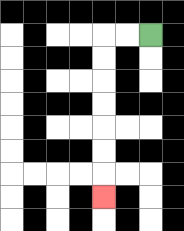{'start': '[6, 1]', 'end': '[4, 8]', 'path_directions': 'L,L,D,D,D,D,D,D,D', 'path_coordinates': '[[6, 1], [5, 1], [4, 1], [4, 2], [4, 3], [4, 4], [4, 5], [4, 6], [4, 7], [4, 8]]'}